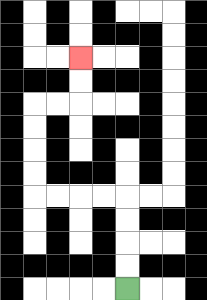{'start': '[5, 12]', 'end': '[3, 2]', 'path_directions': 'U,U,U,U,L,L,L,L,U,U,U,U,R,R,U,U', 'path_coordinates': '[[5, 12], [5, 11], [5, 10], [5, 9], [5, 8], [4, 8], [3, 8], [2, 8], [1, 8], [1, 7], [1, 6], [1, 5], [1, 4], [2, 4], [3, 4], [3, 3], [3, 2]]'}